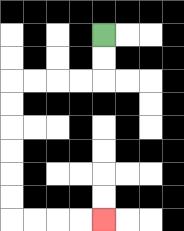{'start': '[4, 1]', 'end': '[4, 9]', 'path_directions': 'D,D,L,L,L,L,D,D,D,D,D,D,R,R,R,R', 'path_coordinates': '[[4, 1], [4, 2], [4, 3], [3, 3], [2, 3], [1, 3], [0, 3], [0, 4], [0, 5], [0, 6], [0, 7], [0, 8], [0, 9], [1, 9], [2, 9], [3, 9], [4, 9]]'}